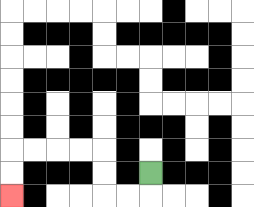{'start': '[6, 7]', 'end': '[0, 8]', 'path_directions': 'D,L,L,U,U,L,L,L,L,D,D', 'path_coordinates': '[[6, 7], [6, 8], [5, 8], [4, 8], [4, 7], [4, 6], [3, 6], [2, 6], [1, 6], [0, 6], [0, 7], [0, 8]]'}